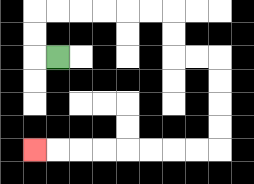{'start': '[2, 2]', 'end': '[1, 6]', 'path_directions': 'L,U,U,R,R,R,R,R,R,D,D,R,R,D,D,D,D,L,L,L,L,L,L,L,L', 'path_coordinates': '[[2, 2], [1, 2], [1, 1], [1, 0], [2, 0], [3, 0], [4, 0], [5, 0], [6, 0], [7, 0], [7, 1], [7, 2], [8, 2], [9, 2], [9, 3], [9, 4], [9, 5], [9, 6], [8, 6], [7, 6], [6, 6], [5, 6], [4, 6], [3, 6], [2, 6], [1, 6]]'}